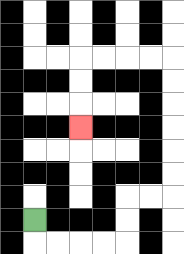{'start': '[1, 9]', 'end': '[3, 5]', 'path_directions': 'D,R,R,R,R,U,U,R,R,U,U,U,U,U,U,L,L,L,L,D,D,D', 'path_coordinates': '[[1, 9], [1, 10], [2, 10], [3, 10], [4, 10], [5, 10], [5, 9], [5, 8], [6, 8], [7, 8], [7, 7], [7, 6], [7, 5], [7, 4], [7, 3], [7, 2], [6, 2], [5, 2], [4, 2], [3, 2], [3, 3], [3, 4], [3, 5]]'}